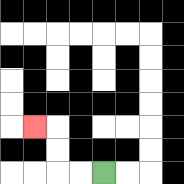{'start': '[4, 7]', 'end': '[1, 5]', 'path_directions': 'L,L,U,U,L', 'path_coordinates': '[[4, 7], [3, 7], [2, 7], [2, 6], [2, 5], [1, 5]]'}